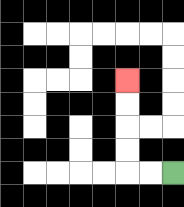{'start': '[7, 7]', 'end': '[5, 3]', 'path_directions': 'L,L,U,U,U,U', 'path_coordinates': '[[7, 7], [6, 7], [5, 7], [5, 6], [5, 5], [5, 4], [5, 3]]'}